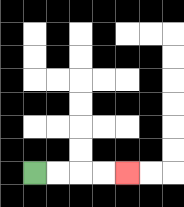{'start': '[1, 7]', 'end': '[5, 7]', 'path_directions': 'R,R,R,R', 'path_coordinates': '[[1, 7], [2, 7], [3, 7], [4, 7], [5, 7]]'}